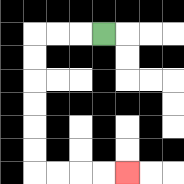{'start': '[4, 1]', 'end': '[5, 7]', 'path_directions': 'L,L,L,D,D,D,D,D,D,R,R,R,R', 'path_coordinates': '[[4, 1], [3, 1], [2, 1], [1, 1], [1, 2], [1, 3], [1, 4], [1, 5], [1, 6], [1, 7], [2, 7], [3, 7], [4, 7], [5, 7]]'}